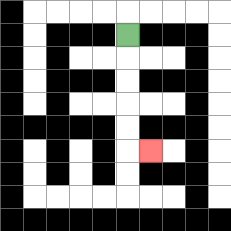{'start': '[5, 1]', 'end': '[6, 6]', 'path_directions': 'D,D,D,D,D,R', 'path_coordinates': '[[5, 1], [5, 2], [5, 3], [5, 4], [5, 5], [5, 6], [6, 6]]'}